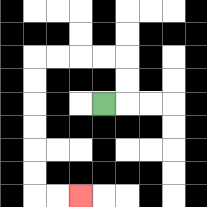{'start': '[4, 4]', 'end': '[3, 8]', 'path_directions': 'R,U,U,L,L,L,L,D,D,D,D,D,D,R,R', 'path_coordinates': '[[4, 4], [5, 4], [5, 3], [5, 2], [4, 2], [3, 2], [2, 2], [1, 2], [1, 3], [1, 4], [1, 5], [1, 6], [1, 7], [1, 8], [2, 8], [3, 8]]'}